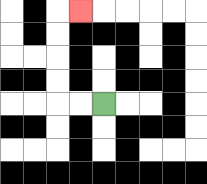{'start': '[4, 4]', 'end': '[3, 0]', 'path_directions': 'L,L,U,U,U,U,R', 'path_coordinates': '[[4, 4], [3, 4], [2, 4], [2, 3], [2, 2], [2, 1], [2, 0], [3, 0]]'}